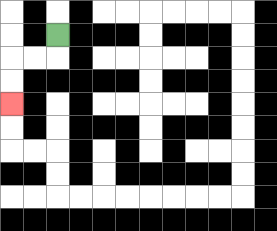{'start': '[2, 1]', 'end': '[0, 4]', 'path_directions': 'D,L,L,D,D', 'path_coordinates': '[[2, 1], [2, 2], [1, 2], [0, 2], [0, 3], [0, 4]]'}